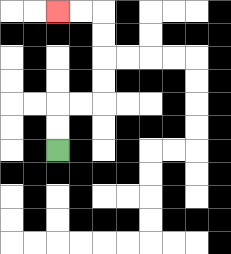{'start': '[2, 6]', 'end': '[2, 0]', 'path_directions': 'U,U,R,R,U,U,U,U,L,L', 'path_coordinates': '[[2, 6], [2, 5], [2, 4], [3, 4], [4, 4], [4, 3], [4, 2], [4, 1], [4, 0], [3, 0], [2, 0]]'}